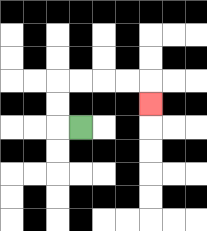{'start': '[3, 5]', 'end': '[6, 4]', 'path_directions': 'L,U,U,R,R,R,R,D', 'path_coordinates': '[[3, 5], [2, 5], [2, 4], [2, 3], [3, 3], [4, 3], [5, 3], [6, 3], [6, 4]]'}